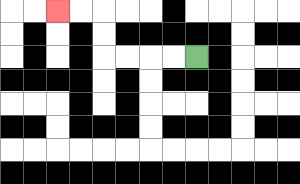{'start': '[8, 2]', 'end': '[2, 0]', 'path_directions': 'L,L,L,L,U,U,L,L', 'path_coordinates': '[[8, 2], [7, 2], [6, 2], [5, 2], [4, 2], [4, 1], [4, 0], [3, 0], [2, 0]]'}